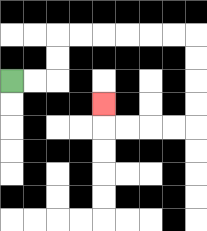{'start': '[0, 3]', 'end': '[4, 4]', 'path_directions': 'R,R,U,U,R,R,R,R,R,R,D,D,D,D,L,L,L,L,U', 'path_coordinates': '[[0, 3], [1, 3], [2, 3], [2, 2], [2, 1], [3, 1], [4, 1], [5, 1], [6, 1], [7, 1], [8, 1], [8, 2], [8, 3], [8, 4], [8, 5], [7, 5], [6, 5], [5, 5], [4, 5], [4, 4]]'}